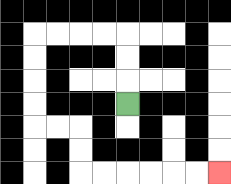{'start': '[5, 4]', 'end': '[9, 7]', 'path_directions': 'U,U,U,L,L,L,L,D,D,D,D,R,R,D,D,R,R,R,R,R,R', 'path_coordinates': '[[5, 4], [5, 3], [5, 2], [5, 1], [4, 1], [3, 1], [2, 1], [1, 1], [1, 2], [1, 3], [1, 4], [1, 5], [2, 5], [3, 5], [3, 6], [3, 7], [4, 7], [5, 7], [6, 7], [7, 7], [8, 7], [9, 7]]'}